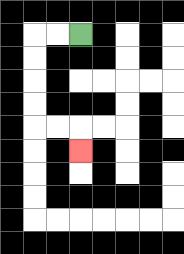{'start': '[3, 1]', 'end': '[3, 6]', 'path_directions': 'L,L,D,D,D,D,R,R,D', 'path_coordinates': '[[3, 1], [2, 1], [1, 1], [1, 2], [1, 3], [1, 4], [1, 5], [2, 5], [3, 5], [3, 6]]'}